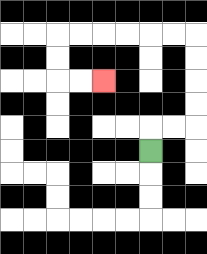{'start': '[6, 6]', 'end': '[4, 3]', 'path_directions': 'U,R,R,U,U,U,U,L,L,L,L,L,L,D,D,R,R', 'path_coordinates': '[[6, 6], [6, 5], [7, 5], [8, 5], [8, 4], [8, 3], [8, 2], [8, 1], [7, 1], [6, 1], [5, 1], [4, 1], [3, 1], [2, 1], [2, 2], [2, 3], [3, 3], [4, 3]]'}